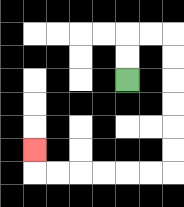{'start': '[5, 3]', 'end': '[1, 6]', 'path_directions': 'U,U,R,R,D,D,D,D,D,D,L,L,L,L,L,L,U', 'path_coordinates': '[[5, 3], [5, 2], [5, 1], [6, 1], [7, 1], [7, 2], [7, 3], [7, 4], [7, 5], [7, 6], [7, 7], [6, 7], [5, 7], [4, 7], [3, 7], [2, 7], [1, 7], [1, 6]]'}